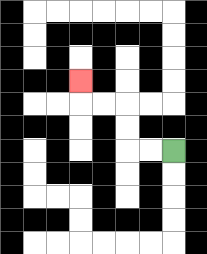{'start': '[7, 6]', 'end': '[3, 3]', 'path_directions': 'L,L,U,U,L,L,U', 'path_coordinates': '[[7, 6], [6, 6], [5, 6], [5, 5], [5, 4], [4, 4], [3, 4], [3, 3]]'}